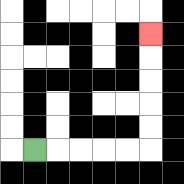{'start': '[1, 6]', 'end': '[6, 1]', 'path_directions': 'R,R,R,R,R,U,U,U,U,U', 'path_coordinates': '[[1, 6], [2, 6], [3, 6], [4, 6], [5, 6], [6, 6], [6, 5], [6, 4], [6, 3], [6, 2], [6, 1]]'}